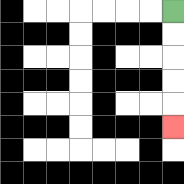{'start': '[7, 0]', 'end': '[7, 5]', 'path_directions': 'D,D,D,D,D', 'path_coordinates': '[[7, 0], [7, 1], [7, 2], [7, 3], [7, 4], [7, 5]]'}